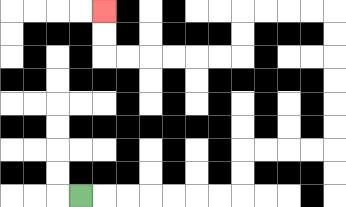{'start': '[3, 8]', 'end': '[4, 0]', 'path_directions': 'R,R,R,R,R,R,R,U,U,R,R,R,R,U,U,U,U,U,U,L,L,L,L,D,D,L,L,L,L,L,L,U,U', 'path_coordinates': '[[3, 8], [4, 8], [5, 8], [6, 8], [7, 8], [8, 8], [9, 8], [10, 8], [10, 7], [10, 6], [11, 6], [12, 6], [13, 6], [14, 6], [14, 5], [14, 4], [14, 3], [14, 2], [14, 1], [14, 0], [13, 0], [12, 0], [11, 0], [10, 0], [10, 1], [10, 2], [9, 2], [8, 2], [7, 2], [6, 2], [5, 2], [4, 2], [4, 1], [4, 0]]'}